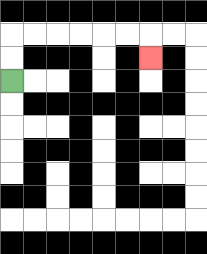{'start': '[0, 3]', 'end': '[6, 2]', 'path_directions': 'U,U,R,R,R,R,R,R,D', 'path_coordinates': '[[0, 3], [0, 2], [0, 1], [1, 1], [2, 1], [3, 1], [4, 1], [5, 1], [6, 1], [6, 2]]'}